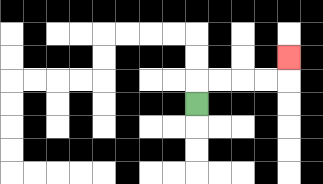{'start': '[8, 4]', 'end': '[12, 2]', 'path_directions': 'U,R,R,R,R,U', 'path_coordinates': '[[8, 4], [8, 3], [9, 3], [10, 3], [11, 3], [12, 3], [12, 2]]'}